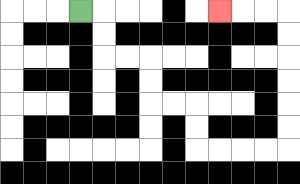{'start': '[3, 0]', 'end': '[9, 0]', 'path_directions': 'R,D,D,R,R,D,D,R,R,D,D,R,R,R,R,U,U,U,U,U,U,L,L,L', 'path_coordinates': '[[3, 0], [4, 0], [4, 1], [4, 2], [5, 2], [6, 2], [6, 3], [6, 4], [7, 4], [8, 4], [8, 5], [8, 6], [9, 6], [10, 6], [11, 6], [12, 6], [12, 5], [12, 4], [12, 3], [12, 2], [12, 1], [12, 0], [11, 0], [10, 0], [9, 0]]'}